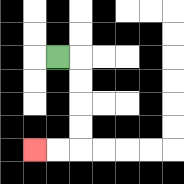{'start': '[2, 2]', 'end': '[1, 6]', 'path_directions': 'R,D,D,D,D,L,L', 'path_coordinates': '[[2, 2], [3, 2], [3, 3], [3, 4], [3, 5], [3, 6], [2, 6], [1, 6]]'}